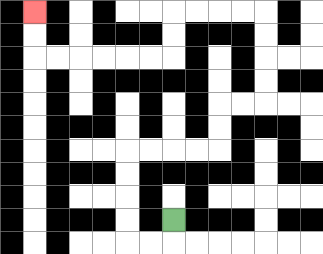{'start': '[7, 9]', 'end': '[1, 0]', 'path_directions': 'D,L,L,U,U,U,U,R,R,R,R,U,U,R,R,U,U,U,U,L,L,L,L,D,D,L,L,L,L,L,L,U,U', 'path_coordinates': '[[7, 9], [7, 10], [6, 10], [5, 10], [5, 9], [5, 8], [5, 7], [5, 6], [6, 6], [7, 6], [8, 6], [9, 6], [9, 5], [9, 4], [10, 4], [11, 4], [11, 3], [11, 2], [11, 1], [11, 0], [10, 0], [9, 0], [8, 0], [7, 0], [7, 1], [7, 2], [6, 2], [5, 2], [4, 2], [3, 2], [2, 2], [1, 2], [1, 1], [1, 0]]'}